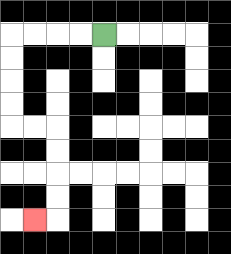{'start': '[4, 1]', 'end': '[1, 9]', 'path_directions': 'L,L,L,L,D,D,D,D,R,R,D,D,D,D,L', 'path_coordinates': '[[4, 1], [3, 1], [2, 1], [1, 1], [0, 1], [0, 2], [0, 3], [0, 4], [0, 5], [1, 5], [2, 5], [2, 6], [2, 7], [2, 8], [2, 9], [1, 9]]'}